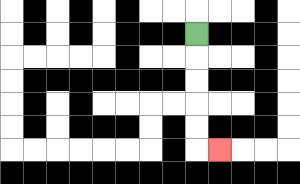{'start': '[8, 1]', 'end': '[9, 6]', 'path_directions': 'D,D,D,D,D,R', 'path_coordinates': '[[8, 1], [8, 2], [8, 3], [8, 4], [8, 5], [8, 6], [9, 6]]'}